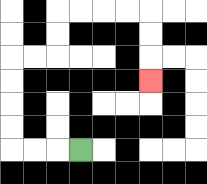{'start': '[3, 6]', 'end': '[6, 3]', 'path_directions': 'L,L,L,U,U,U,U,R,R,U,U,R,R,R,R,D,D,D', 'path_coordinates': '[[3, 6], [2, 6], [1, 6], [0, 6], [0, 5], [0, 4], [0, 3], [0, 2], [1, 2], [2, 2], [2, 1], [2, 0], [3, 0], [4, 0], [5, 0], [6, 0], [6, 1], [6, 2], [6, 3]]'}